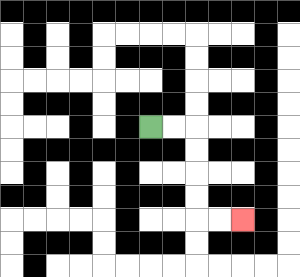{'start': '[6, 5]', 'end': '[10, 9]', 'path_directions': 'R,R,D,D,D,D,R,R', 'path_coordinates': '[[6, 5], [7, 5], [8, 5], [8, 6], [8, 7], [8, 8], [8, 9], [9, 9], [10, 9]]'}